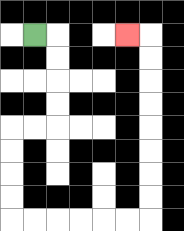{'start': '[1, 1]', 'end': '[5, 1]', 'path_directions': 'R,D,D,D,D,L,L,D,D,D,D,R,R,R,R,R,R,U,U,U,U,U,U,U,U,L', 'path_coordinates': '[[1, 1], [2, 1], [2, 2], [2, 3], [2, 4], [2, 5], [1, 5], [0, 5], [0, 6], [0, 7], [0, 8], [0, 9], [1, 9], [2, 9], [3, 9], [4, 9], [5, 9], [6, 9], [6, 8], [6, 7], [6, 6], [6, 5], [6, 4], [6, 3], [6, 2], [6, 1], [5, 1]]'}